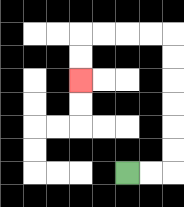{'start': '[5, 7]', 'end': '[3, 3]', 'path_directions': 'R,R,U,U,U,U,U,U,L,L,L,L,D,D', 'path_coordinates': '[[5, 7], [6, 7], [7, 7], [7, 6], [7, 5], [7, 4], [7, 3], [7, 2], [7, 1], [6, 1], [5, 1], [4, 1], [3, 1], [3, 2], [3, 3]]'}